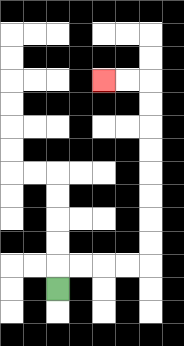{'start': '[2, 12]', 'end': '[4, 3]', 'path_directions': 'U,R,R,R,R,U,U,U,U,U,U,U,U,L,L', 'path_coordinates': '[[2, 12], [2, 11], [3, 11], [4, 11], [5, 11], [6, 11], [6, 10], [6, 9], [6, 8], [6, 7], [6, 6], [6, 5], [6, 4], [6, 3], [5, 3], [4, 3]]'}